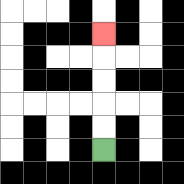{'start': '[4, 6]', 'end': '[4, 1]', 'path_directions': 'U,U,U,U,U', 'path_coordinates': '[[4, 6], [4, 5], [4, 4], [4, 3], [4, 2], [4, 1]]'}